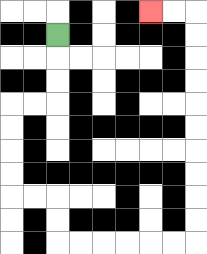{'start': '[2, 1]', 'end': '[6, 0]', 'path_directions': 'D,D,D,L,L,D,D,D,D,R,R,D,D,R,R,R,R,R,R,U,U,U,U,U,U,U,U,U,U,L,L', 'path_coordinates': '[[2, 1], [2, 2], [2, 3], [2, 4], [1, 4], [0, 4], [0, 5], [0, 6], [0, 7], [0, 8], [1, 8], [2, 8], [2, 9], [2, 10], [3, 10], [4, 10], [5, 10], [6, 10], [7, 10], [8, 10], [8, 9], [8, 8], [8, 7], [8, 6], [8, 5], [8, 4], [8, 3], [8, 2], [8, 1], [8, 0], [7, 0], [6, 0]]'}